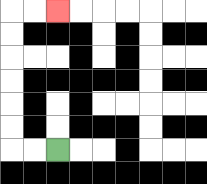{'start': '[2, 6]', 'end': '[2, 0]', 'path_directions': 'L,L,U,U,U,U,U,U,R,R', 'path_coordinates': '[[2, 6], [1, 6], [0, 6], [0, 5], [0, 4], [0, 3], [0, 2], [0, 1], [0, 0], [1, 0], [2, 0]]'}